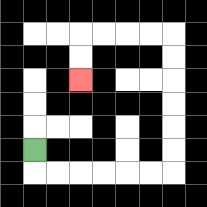{'start': '[1, 6]', 'end': '[3, 3]', 'path_directions': 'D,R,R,R,R,R,R,U,U,U,U,U,U,L,L,L,L,D,D', 'path_coordinates': '[[1, 6], [1, 7], [2, 7], [3, 7], [4, 7], [5, 7], [6, 7], [7, 7], [7, 6], [7, 5], [7, 4], [7, 3], [7, 2], [7, 1], [6, 1], [5, 1], [4, 1], [3, 1], [3, 2], [3, 3]]'}